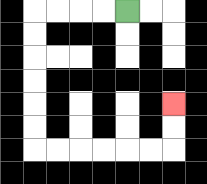{'start': '[5, 0]', 'end': '[7, 4]', 'path_directions': 'L,L,L,L,D,D,D,D,D,D,R,R,R,R,R,R,U,U', 'path_coordinates': '[[5, 0], [4, 0], [3, 0], [2, 0], [1, 0], [1, 1], [1, 2], [1, 3], [1, 4], [1, 5], [1, 6], [2, 6], [3, 6], [4, 6], [5, 6], [6, 6], [7, 6], [7, 5], [7, 4]]'}